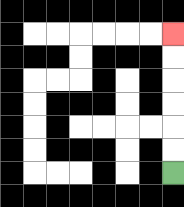{'start': '[7, 7]', 'end': '[7, 1]', 'path_directions': 'U,U,U,U,U,U', 'path_coordinates': '[[7, 7], [7, 6], [7, 5], [7, 4], [7, 3], [7, 2], [7, 1]]'}